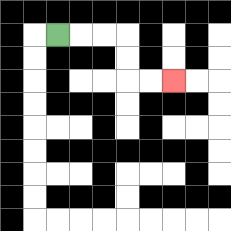{'start': '[2, 1]', 'end': '[7, 3]', 'path_directions': 'R,R,R,D,D,R,R', 'path_coordinates': '[[2, 1], [3, 1], [4, 1], [5, 1], [5, 2], [5, 3], [6, 3], [7, 3]]'}